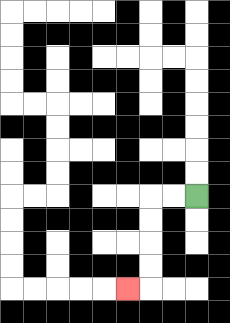{'start': '[8, 8]', 'end': '[5, 12]', 'path_directions': 'L,L,D,D,D,D,L', 'path_coordinates': '[[8, 8], [7, 8], [6, 8], [6, 9], [6, 10], [6, 11], [6, 12], [5, 12]]'}